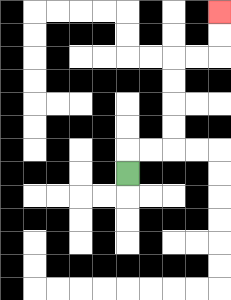{'start': '[5, 7]', 'end': '[9, 0]', 'path_directions': 'U,R,R,U,U,U,U,R,R,U,U', 'path_coordinates': '[[5, 7], [5, 6], [6, 6], [7, 6], [7, 5], [7, 4], [7, 3], [7, 2], [8, 2], [9, 2], [9, 1], [9, 0]]'}